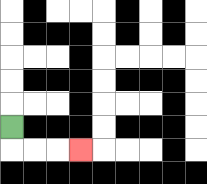{'start': '[0, 5]', 'end': '[3, 6]', 'path_directions': 'D,R,R,R', 'path_coordinates': '[[0, 5], [0, 6], [1, 6], [2, 6], [3, 6]]'}